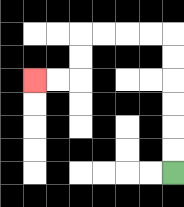{'start': '[7, 7]', 'end': '[1, 3]', 'path_directions': 'U,U,U,U,U,U,L,L,L,L,D,D,L,L', 'path_coordinates': '[[7, 7], [7, 6], [7, 5], [7, 4], [7, 3], [7, 2], [7, 1], [6, 1], [5, 1], [4, 1], [3, 1], [3, 2], [3, 3], [2, 3], [1, 3]]'}